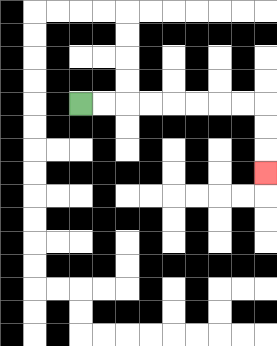{'start': '[3, 4]', 'end': '[11, 7]', 'path_directions': 'R,R,R,R,R,R,R,R,D,D,D', 'path_coordinates': '[[3, 4], [4, 4], [5, 4], [6, 4], [7, 4], [8, 4], [9, 4], [10, 4], [11, 4], [11, 5], [11, 6], [11, 7]]'}